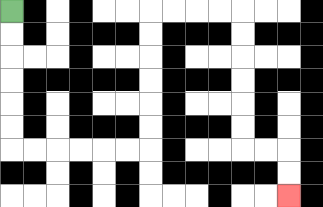{'start': '[0, 0]', 'end': '[12, 8]', 'path_directions': 'D,D,D,D,D,D,R,R,R,R,R,R,U,U,U,U,U,U,R,R,R,R,D,D,D,D,D,D,R,R,D,D', 'path_coordinates': '[[0, 0], [0, 1], [0, 2], [0, 3], [0, 4], [0, 5], [0, 6], [1, 6], [2, 6], [3, 6], [4, 6], [5, 6], [6, 6], [6, 5], [6, 4], [6, 3], [6, 2], [6, 1], [6, 0], [7, 0], [8, 0], [9, 0], [10, 0], [10, 1], [10, 2], [10, 3], [10, 4], [10, 5], [10, 6], [11, 6], [12, 6], [12, 7], [12, 8]]'}